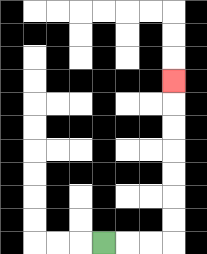{'start': '[4, 10]', 'end': '[7, 3]', 'path_directions': 'R,R,R,U,U,U,U,U,U,U', 'path_coordinates': '[[4, 10], [5, 10], [6, 10], [7, 10], [7, 9], [7, 8], [7, 7], [7, 6], [7, 5], [7, 4], [7, 3]]'}